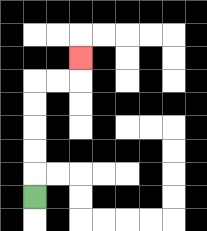{'start': '[1, 8]', 'end': '[3, 2]', 'path_directions': 'U,U,U,U,U,R,R,U', 'path_coordinates': '[[1, 8], [1, 7], [1, 6], [1, 5], [1, 4], [1, 3], [2, 3], [3, 3], [3, 2]]'}